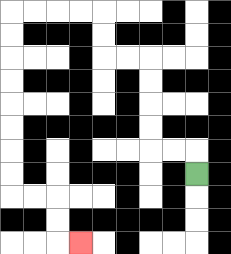{'start': '[8, 7]', 'end': '[3, 10]', 'path_directions': 'U,L,L,U,U,U,U,L,L,U,U,L,L,L,L,D,D,D,D,D,D,D,D,R,R,D,D,R', 'path_coordinates': '[[8, 7], [8, 6], [7, 6], [6, 6], [6, 5], [6, 4], [6, 3], [6, 2], [5, 2], [4, 2], [4, 1], [4, 0], [3, 0], [2, 0], [1, 0], [0, 0], [0, 1], [0, 2], [0, 3], [0, 4], [0, 5], [0, 6], [0, 7], [0, 8], [1, 8], [2, 8], [2, 9], [2, 10], [3, 10]]'}